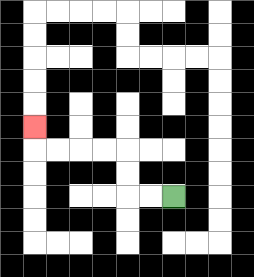{'start': '[7, 8]', 'end': '[1, 5]', 'path_directions': 'L,L,U,U,L,L,L,L,U', 'path_coordinates': '[[7, 8], [6, 8], [5, 8], [5, 7], [5, 6], [4, 6], [3, 6], [2, 6], [1, 6], [1, 5]]'}